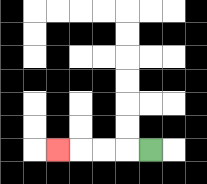{'start': '[6, 6]', 'end': '[2, 6]', 'path_directions': 'L,L,L,L', 'path_coordinates': '[[6, 6], [5, 6], [4, 6], [3, 6], [2, 6]]'}